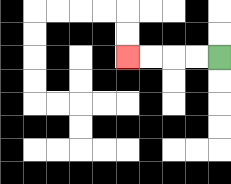{'start': '[9, 2]', 'end': '[5, 2]', 'path_directions': 'L,L,L,L', 'path_coordinates': '[[9, 2], [8, 2], [7, 2], [6, 2], [5, 2]]'}